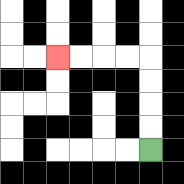{'start': '[6, 6]', 'end': '[2, 2]', 'path_directions': 'U,U,U,U,L,L,L,L', 'path_coordinates': '[[6, 6], [6, 5], [6, 4], [6, 3], [6, 2], [5, 2], [4, 2], [3, 2], [2, 2]]'}